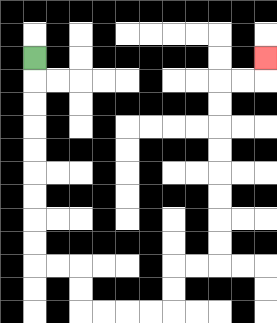{'start': '[1, 2]', 'end': '[11, 2]', 'path_directions': 'D,D,D,D,D,D,D,D,D,R,R,D,D,R,R,R,R,U,U,R,R,U,U,U,U,U,U,U,U,R,R,U', 'path_coordinates': '[[1, 2], [1, 3], [1, 4], [1, 5], [1, 6], [1, 7], [1, 8], [1, 9], [1, 10], [1, 11], [2, 11], [3, 11], [3, 12], [3, 13], [4, 13], [5, 13], [6, 13], [7, 13], [7, 12], [7, 11], [8, 11], [9, 11], [9, 10], [9, 9], [9, 8], [9, 7], [9, 6], [9, 5], [9, 4], [9, 3], [10, 3], [11, 3], [11, 2]]'}